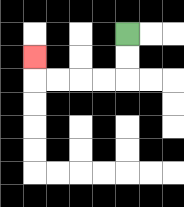{'start': '[5, 1]', 'end': '[1, 2]', 'path_directions': 'D,D,L,L,L,L,U', 'path_coordinates': '[[5, 1], [5, 2], [5, 3], [4, 3], [3, 3], [2, 3], [1, 3], [1, 2]]'}